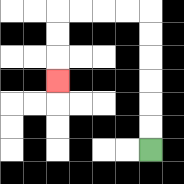{'start': '[6, 6]', 'end': '[2, 3]', 'path_directions': 'U,U,U,U,U,U,L,L,L,L,D,D,D', 'path_coordinates': '[[6, 6], [6, 5], [6, 4], [6, 3], [6, 2], [6, 1], [6, 0], [5, 0], [4, 0], [3, 0], [2, 0], [2, 1], [2, 2], [2, 3]]'}